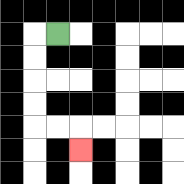{'start': '[2, 1]', 'end': '[3, 6]', 'path_directions': 'L,D,D,D,D,R,R,D', 'path_coordinates': '[[2, 1], [1, 1], [1, 2], [1, 3], [1, 4], [1, 5], [2, 5], [3, 5], [3, 6]]'}